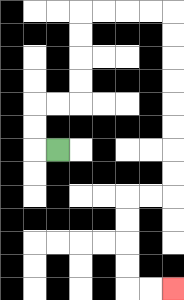{'start': '[2, 6]', 'end': '[7, 12]', 'path_directions': 'L,U,U,R,R,U,U,U,U,R,R,R,R,D,D,D,D,D,D,D,D,L,L,D,D,D,D,R,R', 'path_coordinates': '[[2, 6], [1, 6], [1, 5], [1, 4], [2, 4], [3, 4], [3, 3], [3, 2], [3, 1], [3, 0], [4, 0], [5, 0], [6, 0], [7, 0], [7, 1], [7, 2], [7, 3], [7, 4], [7, 5], [7, 6], [7, 7], [7, 8], [6, 8], [5, 8], [5, 9], [5, 10], [5, 11], [5, 12], [6, 12], [7, 12]]'}